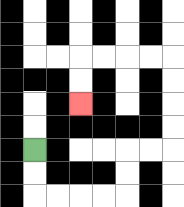{'start': '[1, 6]', 'end': '[3, 4]', 'path_directions': 'D,D,R,R,R,R,U,U,R,R,U,U,U,U,L,L,L,L,D,D', 'path_coordinates': '[[1, 6], [1, 7], [1, 8], [2, 8], [3, 8], [4, 8], [5, 8], [5, 7], [5, 6], [6, 6], [7, 6], [7, 5], [7, 4], [7, 3], [7, 2], [6, 2], [5, 2], [4, 2], [3, 2], [3, 3], [3, 4]]'}